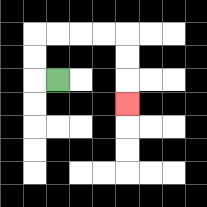{'start': '[2, 3]', 'end': '[5, 4]', 'path_directions': 'L,U,U,R,R,R,R,D,D,D', 'path_coordinates': '[[2, 3], [1, 3], [1, 2], [1, 1], [2, 1], [3, 1], [4, 1], [5, 1], [5, 2], [5, 3], [5, 4]]'}